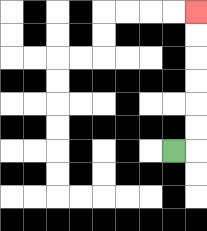{'start': '[7, 6]', 'end': '[8, 0]', 'path_directions': 'R,U,U,U,U,U,U', 'path_coordinates': '[[7, 6], [8, 6], [8, 5], [8, 4], [8, 3], [8, 2], [8, 1], [8, 0]]'}